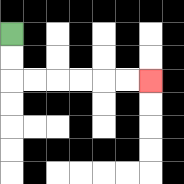{'start': '[0, 1]', 'end': '[6, 3]', 'path_directions': 'D,D,R,R,R,R,R,R', 'path_coordinates': '[[0, 1], [0, 2], [0, 3], [1, 3], [2, 3], [3, 3], [4, 3], [5, 3], [6, 3]]'}